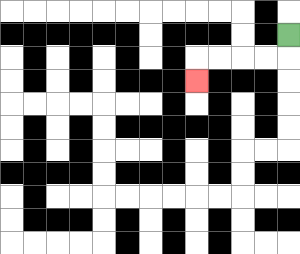{'start': '[12, 1]', 'end': '[8, 3]', 'path_directions': 'D,L,L,L,L,D', 'path_coordinates': '[[12, 1], [12, 2], [11, 2], [10, 2], [9, 2], [8, 2], [8, 3]]'}